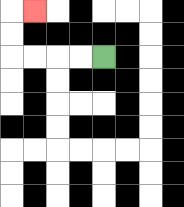{'start': '[4, 2]', 'end': '[1, 0]', 'path_directions': 'L,L,L,L,U,U,R', 'path_coordinates': '[[4, 2], [3, 2], [2, 2], [1, 2], [0, 2], [0, 1], [0, 0], [1, 0]]'}